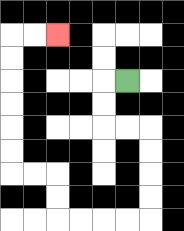{'start': '[5, 3]', 'end': '[2, 1]', 'path_directions': 'L,D,D,R,R,D,D,D,D,L,L,L,L,U,U,L,L,U,U,U,U,U,U,R,R', 'path_coordinates': '[[5, 3], [4, 3], [4, 4], [4, 5], [5, 5], [6, 5], [6, 6], [6, 7], [6, 8], [6, 9], [5, 9], [4, 9], [3, 9], [2, 9], [2, 8], [2, 7], [1, 7], [0, 7], [0, 6], [0, 5], [0, 4], [0, 3], [0, 2], [0, 1], [1, 1], [2, 1]]'}